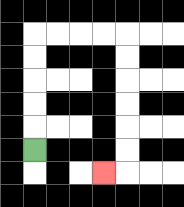{'start': '[1, 6]', 'end': '[4, 7]', 'path_directions': 'U,U,U,U,U,R,R,R,R,D,D,D,D,D,D,L', 'path_coordinates': '[[1, 6], [1, 5], [1, 4], [1, 3], [1, 2], [1, 1], [2, 1], [3, 1], [4, 1], [5, 1], [5, 2], [5, 3], [5, 4], [5, 5], [5, 6], [5, 7], [4, 7]]'}